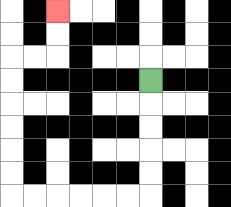{'start': '[6, 3]', 'end': '[2, 0]', 'path_directions': 'D,D,D,D,D,L,L,L,L,L,L,U,U,U,U,U,U,R,R,U,U', 'path_coordinates': '[[6, 3], [6, 4], [6, 5], [6, 6], [6, 7], [6, 8], [5, 8], [4, 8], [3, 8], [2, 8], [1, 8], [0, 8], [0, 7], [0, 6], [0, 5], [0, 4], [0, 3], [0, 2], [1, 2], [2, 2], [2, 1], [2, 0]]'}